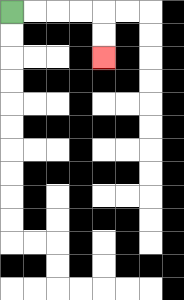{'start': '[0, 0]', 'end': '[4, 2]', 'path_directions': 'R,R,R,R,D,D', 'path_coordinates': '[[0, 0], [1, 0], [2, 0], [3, 0], [4, 0], [4, 1], [4, 2]]'}